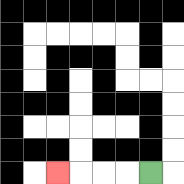{'start': '[6, 7]', 'end': '[2, 7]', 'path_directions': 'L,L,L,L', 'path_coordinates': '[[6, 7], [5, 7], [4, 7], [3, 7], [2, 7]]'}